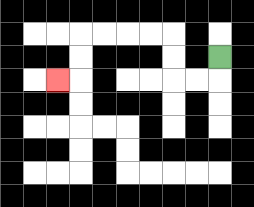{'start': '[9, 2]', 'end': '[2, 3]', 'path_directions': 'D,L,L,U,U,L,L,L,L,D,D,L', 'path_coordinates': '[[9, 2], [9, 3], [8, 3], [7, 3], [7, 2], [7, 1], [6, 1], [5, 1], [4, 1], [3, 1], [3, 2], [3, 3], [2, 3]]'}